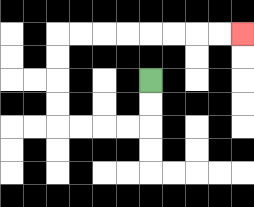{'start': '[6, 3]', 'end': '[10, 1]', 'path_directions': 'D,D,L,L,L,L,U,U,U,U,R,R,R,R,R,R,R,R', 'path_coordinates': '[[6, 3], [6, 4], [6, 5], [5, 5], [4, 5], [3, 5], [2, 5], [2, 4], [2, 3], [2, 2], [2, 1], [3, 1], [4, 1], [5, 1], [6, 1], [7, 1], [8, 1], [9, 1], [10, 1]]'}